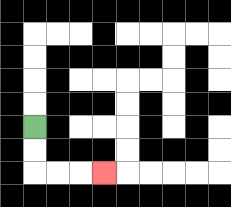{'start': '[1, 5]', 'end': '[4, 7]', 'path_directions': 'D,D,R,R,R', 'path_coordinates': '[[1, 5], [1, 6], [1, 7], [2, 7], [3, 7], [4, 7]]'}